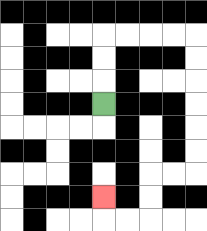{'start': '[4, 4]', 'end': '[4, 8]', 'path_directions': 'U,U,U,R,R,R,R,D,D,D,D,D,D,L,L,D,D,L,L,U', 'path_coordinates': '[[4, 4], [4, 3], [4, 2], [4, 1], [5, 1], [6, 1], [7, 1], [8, 1], [8, 2], [8, 3], [8, 4], [8, 5], [8, 6], [8, 7], [7, 7], [6, 7], [6, 8], [6, 9], [5, 9], [4, 9], [4, 8]]'}